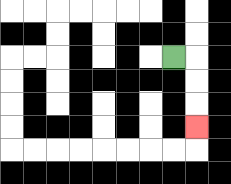{'start': '[7, 2]', 'end': '[8, 5]', 'path_directions': 'R,D,D,D', 'path_coordinates': '[[7, 2], [8, 2], [8, 3], [8, 4], [8, 5]]'}